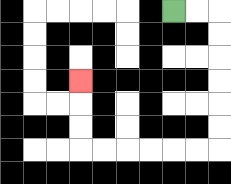{'start': '[7, 0]', 'end': '[3, 3]', 'path_directions': 'R,R,D,D,D,D,D,D,L,L,L,L,L,L,U,U,U', 'path_coordinates': '[[7, 0], [8, 0], [9, 0], [9, 1], [9, 2], [9, 3], [9, 4], [9, 5], [9, 6], [8, 6], [7, 6], [6, 6], [5, 6], [4, 6], [3, 6], [3, 5], [3, 4], [3, 3]]'}